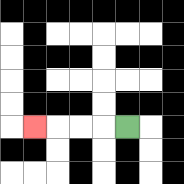{'start': '[5, 5]', 'end': '[1, 5]', 'path_directions': 'L,L,L,L', 'path_coordinates': '[[5, 5], [4, 5], [3, 5], [2, 5], [1, 5]]'}